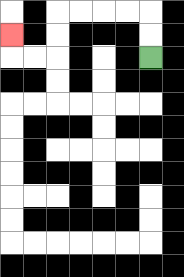{'start': '[6, 2]', 'end': '[0, 1]', 'path_directions': 'U,U,L,L,L,L,D,D,L,L,U', 'path_coordinates': '[[6, 2], [6, 1], [6, 0], [5, 0], [4, 0], [3, 0], [2, 0], [2, 1], [2, 2], [1, 2], [0, 2], [0, 1]]'}